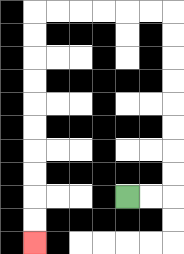{'start': '[5, 8]', 'end': '[1, 10]', 'path_directions': 'R,R,U,U,U,U,U,U,U,U,L,L,L,L,L,L,D,D,D,D,D,D,D,D,D,D', 'path_coordinates': '[[5, 8], [6, 8], [7, 8], [7, 7], [7, 6], [7, 5], [7, 4], [7, 3], [7, 2], [7, 1], [7, 0], [6, 0], [5, 0], [4, 0], [3, 0], [2, 0], [1, 0], [1, 1], [1, 2], [1, 3], [1, 4], [1, 5], [1, 6], [1, 7], [1, 8], [1, 9], [1, 10]]'}